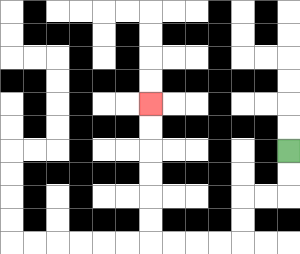{'start': '[12, 6]', 'end': '[6, 4]', 'path_directions': 'D,D,L,L,D,D,L,L,L,L,U,U,U,U,U,U', 'path_coordinates': '[[12, 6], [12, 7], [12, 8], [11, 8], [10, 8], [10, 9], [10, 10], [9, 10], [8, 10], [7, 10], [6, 10], [6, 9], [6, 8], [6, 7], [6, 6], [6, 5], [6, 4]]'}